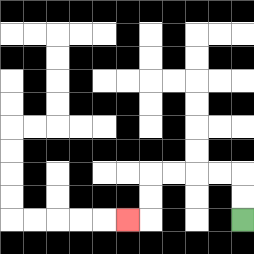{'start': '[10, 9]', 'end': '[5, 9]', 'path_directions': 'U,U,L,L,L,L,D,D,L', 'path_coordinates': '[[10, 9], [10, 8], [10, 7], [9, 7], [8, 7], [7, 7], [6, 7], [6, 8], [6, 9], [5, 9]]'}